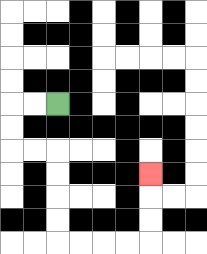{'start': '[2, 4]', 'end': '[6, 7]', 'path_directions': 'L,L,D,D,R,R,D,D,D,D,R,R,R,R,U,U,U', 'path_coordinates': '[[2, 4], [1, 4], [0, 4], [0, 5], [0, 6], [1, 6], [2, 6], [2, 7], [2, 8], [2, 9], [2, 10], [3, 10], [4, 10], [5, 10], [6, 10], [6, 9], [6, 8], [6, 7]]'}